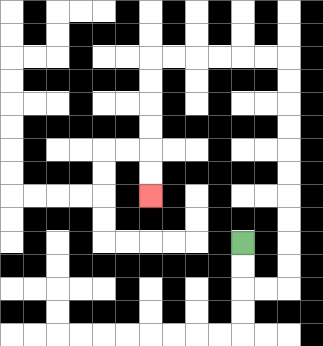{'start': '[10, 10]', 'end': '[6, 8]', 'path_directions': 'D,D,R,R,U,U,U,U,U,U,U,U,U,U,L,L,L,L,L,L,D,D,D,D,D,D', 'path_coordinates': '[[10, 10], [10, 11], [10, 12], [11, 12], [12, 12], [12, 11], [12, 10], [12, 9], [12, 8], [12, 7], [12, 6], [12, 5], [12, 4], [12, 3], [12, 2], [11, 2], [10, 2], [9, 2], [8, 2], [7, 2], [6, 2], [6, 3], [6, 4], [6, 5], [6, 6], [6, 7], [6, 8]]'}